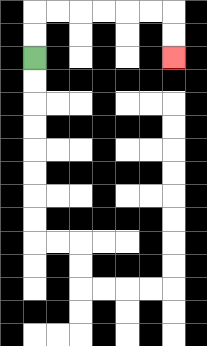{'start': '[1, 2]', 'end': '[7, 2]', 'path_directions': 'U,U,R,R,R,R,R,R,D,D', 'path_coordinates': '[[1, 2], [1, 1], [1, 0], [2, 0], [3, 0], [4, 0], [5, 0], [6, 0], [7, 0], [7, 1], [7, 2]]'}